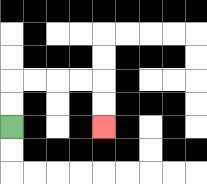{'start': '[0, 5]', 'end': '[4, 5]', 'path_directions': 'U,U,R,R,R,R,D,D', 'path_coordinates': '[[0, 5], [0, 4], [0, 3], [1, 3], [2, 3], [3, 3], [4, 3], [4, 4], [4, 5]]'}